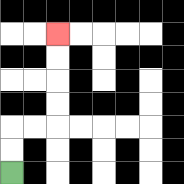{'start': '[0, 7]', 'end': '[2, 1]', 'path_directions': 'U,U,R,R,U,U,U,U', 'path_coordinates': '[[0, 7], [0, 6], [0, 5], [1, 5], [2, 5], [2, 4], [2, 3], [2, 2], [2, 1]]'}